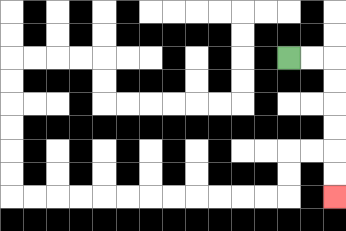{'start': '[12, 2]', 'end': '[14, 8]', 'path_directions': 'R,R,D,D,D,D,D,D', 'path_coordinates': '[[12, 2], [13, 2], [14, 2], [14, 3], [14, 4], [14, 5], [14, 6], [14, 7], [14, 8]]'}